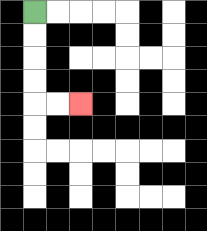{'start': '[1, 0]', 'end': '[3, 4]', 'path_directions': 'D,D,D,D,R,R', 'path_coordinates': '[[1, 0], [1, 1], [1, 2], [1, 3], [1, 4], [2, 4], [3, 4]]'}